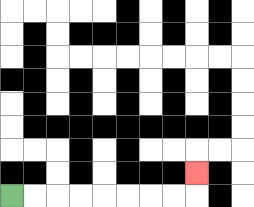{'start': '[0, 8]', 'end': '[8, 7]', 'path_directions': 'R,R,R,R,R,R,R,R,U', 'path_coordinates': '[[0, 8], [1, 8], [2, 8], [3, 8], [4, 8], [5, 8], [6, 8], [7, 8], [8, 8], [8, 7]]'}